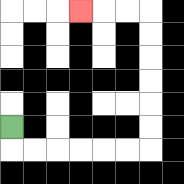{'start': '[0, 5]', 'end': '[3, 0]', 'path_directions': 'D,R,R,R,R,R,R,U,U,U,U,U,U,L,L,L', 'path_coordinates': '[[0, 5], [0, 6], [1, 6], [2, 6], [3, 6], [4, 6], [5, 6], [6, 6], [6, 5], [6, 4], [6, 3], [6, 2], [6, 1], [6, 0], [5, 0], [4, 0], [3, 0]]'}